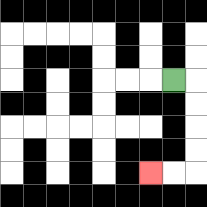{'start': '[7, 3]', 'end': '[6, 7]', 'path_directions': 'R,D,D,D,D,L,L', 'path_coordinates': '[[7, 3], [8, 3], [8, 4], [8, 5], [8, 6], [8, 7], [7, 7], [6, 7]]'}